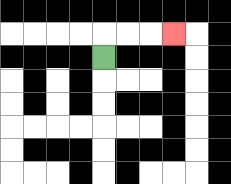{'start': '[4, 2]', 'end': '[7, 1]', 'path_directions': 'U,R,R,R', 'path_coordinates': '[[4, 2], [4, 1], [5, 1], [6, 1], [7, 1]]'}